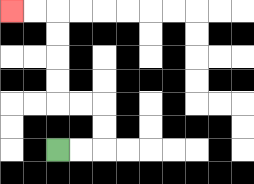{'start': '[2, 6]', 'end': '[0, 0]', 'path_directions': 'R,R,U,U,L,L,U,U,U,U,L,L', 'path_coordinates': '[[2, 6], [3, 6], [4, 6], [4, 5], [4, 4], [3, 4], [2, 4], [2, 3], [2, 2], [2, 1], [2, 0], [1, 0], [0, 0]]'}